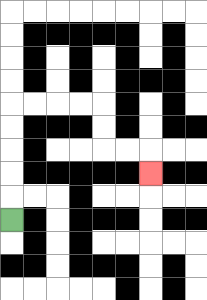{'start': '[0, 9]', 'end': '[6, 7]', 'path_directions': 'U,U,U,U,U,R,R,R,R,D,D,R,R,D', 'path_coordinates': '[[0, 9], [0, 8], [0, 7], [0, 6], [0, 5], [0, 4], [1, 4], [2, 4], [3, 4], [4, 4], [4, 5], [4, 6], [5, 6], [6, 6], [6, 7]]'}